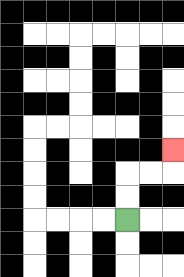{'start': '[5, 9]', 'end': '[7, 6]', 'path_directions': 'U,U,R,R,U', 'path_coordinates': '[[5, 9], [5, 8], [5, 7], [6, 7], [7, 7], [7, 6]]'}